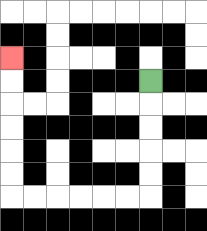{'start': '[6, 3]', 'end': '[0, 2]', 'path_directions': 'D,D,D,D,D,L,L,L,L,L,L,U,U,U,U,U,U', 'path_coordinates': '[[6, 3], [6, 4], [6, 5], [6, 6], [6, 7], [6, 8], [5, 8], [4, 8], [3, 8], [2, 8], [1, 8], [0, 8], [0, 7], [0, 6], [0, 5], [0, 4], [0, 3], [0, 2]]'}